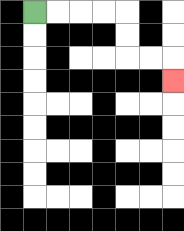{'start': '[1, 0]', 'end': '[7, 3]', 'path_directions': 'R,R,R,R,D,D,R,R,D', 'path_coordinates': '[[1, 0], [2, 0], [3, 0], [4, 0], [5, 0], [5, 1], [5, 2], [6, 2], [7, 2], [7, 3]]'}